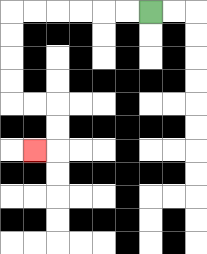{'start': '[6, 0]', 'end': '[1, 6]', 'path_directions': 'L,L,L,L,L,L,D,D,D,D,R,R,D,D,L', 'path_coordinates': '[[6, 0], [5, 0], [4, 0], [3, 0], [2, 0], [1, 0], [0, 0], [0, 1], [0, 2], [0, 3], [0, 4], [1, 4], [2, 4], [2, 5], [2, 6], [1, 6]]'}